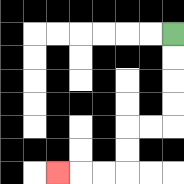{'start': '[7, 1]', 'end': '[2, 7]', 'path_directions': 'D,D,D,D,L,L,D,D,L,L,L', 'path_coordinates': '[[7, 1], [7, 2], [7, 3], [7, 4], [7, 5], [6, 5], [5, 5], [5, 6], [5, 7], [4, 7], [3, 7], [2, 7]]'}